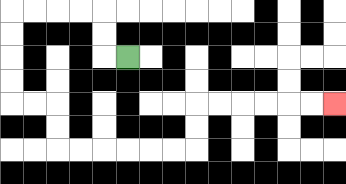{'start': '[5, 2]', 'end': '[14, 4]', 'path_directions': 'L,U,U,L,L,L,L,D,D,D,D,R,R,D,D,R,R,R,R,R,R,U,U,R,R,R,R,R,R', 'path_coordinates': '[[5, 2], [4, 2], [4, 1], [4, 0], [3, 0], [2, 0], [1, 0], [0, 0], [0, 1], [0, 2], [0, 3], [0, 4], [1, 4], [2, 4], [2, 5], [2, 6], [3, 6], [4, 6], [5, 6], [6, 6], [7, 6], [8, 6], [8, 5], [8, 4], [9, 4], [10, 4], [11, 4], [12, 4], [13, 4], [14, 4]]'}